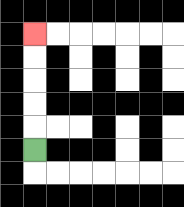{'start': '[1, 6]', 'end': '[1, 1]', 'path_directions': 'U,U,U,U,U', 'path_coordinates': '[[1, 6], [1, 5], [1, 4], [1, 3], [1, 2], [1, 1]]'}